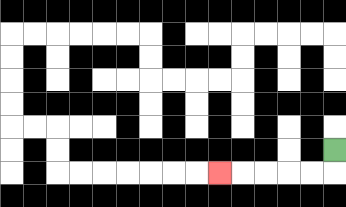{'start': '[14, 6]', 'end': '[9, 7]', 'path_directions': 'D,L,L,L,L,L', 'path_coordinates': '[[14, 6], [14, 7], [13, 7], [12, 7], [11, 7], [10, 7], [9, 7]]'}